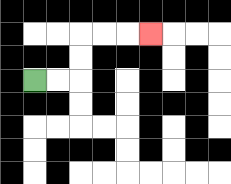{'start': '[1, 3]', 'end': '[6, 1]', 'path_directions': 'R,R,U,U,R,R,R', 'path_coordinates': '[[1, 3], [2, 3], [3, 3], [3, 2], [3, 1], [4, 1], [5, 1], [6, 1]]'}